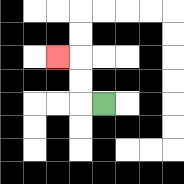{'start': '[4, 4]', 'end': '[2, 2]', 'path_directions': 'L,U,U,L', 'path_coordinates': '[[4, 4], [3, 4], [3, 3], [3, 2], [2, 2]]'}